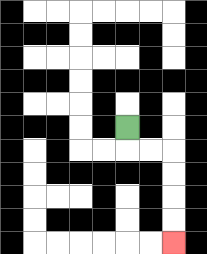{'start': '[5, 5]', 'end': '[7, 10]', 'path_directions': 'D,R,R,D,D,D,D', 'path_coordinates': '[[5, 5], [5, 6], [6, 6], [7, 6], [7, 7], [7, 8], [7, 9], [7, 10]]'}